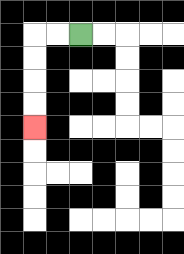{'start': '[3, 1]', 'end': '[1, 5]', 'path_directions': 'L,L,D,D,D,D', 'path_coordinates': '[[3, 1], [2, 1], [1, 1], [1, 2], [1, 3], [1, 4], [1, 5]]'}